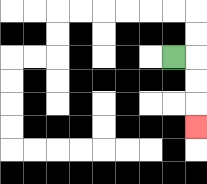{'start': '[7, 2]', 'end': '[8, 5]', 'path_directions': 'R,D,D,D', 'path_coordinates': '[[7, 2], [8, 2], [8, 3], [8, 4], [8, 5]]'}